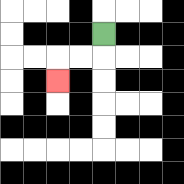{'start': '[4, 1]', 'end': '[2, 3]', 'path_directions': 'D,L,L,D', 'path_coordinates': '[[4, 1], [4, 2], [3, 2], [2, 2], [2, 3]]'}